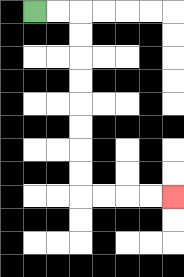{'start': '[1, 0]', 'end': '[7, 8]', 'path_directions': 'R,R,D,D,D,D,D,D,D,D,R,R,R,R', 'path_coordinates': '[[1, 0], [2, 0], [3, 0], [3, 1], [3, 2], [3, 3], [3, 4], [3, 5], [3, 6], [3, 7], [3, 8], [4, 8], [5, 8], [6, 8], [7, 8]]'}